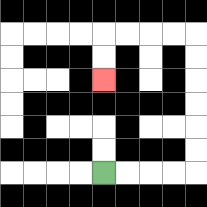{'start': '[4, 7]', 'end': '[4, 3]', 'path_directions': 'R,R,R,R,U,U,U,U,U,U,L,L,L,L,D,D', 'path_coordinates': '[[4, 7], [5, 7], [6, 7], [7, 7], [8, 7], [8, 6], [8, 5], [8, 4], [8, 3], [8, 2], [8, 1], [7, 1], [6, 1], [5, 1], [4, 1], [4, 2], [4, 3]]'}